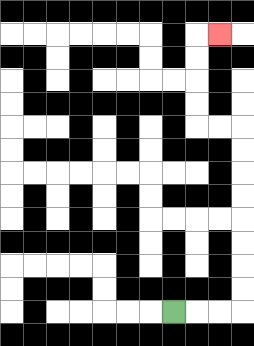{'start': '[7, 13]', 'end': '[9, 1]', 'path_directions': 'R,R,R,U,U,U,U,U,U,U,U,L,L,U,U,U,U,R', 'path_coordinates': '[[7, 13], [8, 13], [9, 13], [10, 13], [10, 12], [10, 11], [10, 10], [10, 9], [10, 8], [10, 7], [10, 6], [10, 5], [9, 5], [8, 5], [8, 4], [8, 3], [8, 2], [8, 1], [9, 1]]'}